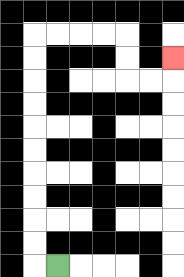{'start': '[2, 11]', 'end': '[7, 2]', 'path_directions': 'L,U,U,U,U,U,U,U,U,U,U,R,R,R,R,D,D,R,R,U', 'path_coordinates': '[[2, 11], [1, 11], [1, 10], [1, 9], [1, 8], [1, 7], [1, 6], [1, 5], [1, 4], [1, 3], [1, 2], [1, 1], [2, 1], [3, 1], [4, 1], [5, 1], [5, 2], [5, 3], [6, 3], [7, 3], [7, 2]]'}